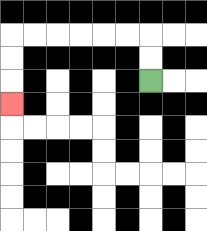{'start': '[6, 3]', 'end': '[0, 4]', 'path_directions': 'U,U,L,L,L,L,L,L,D,D,D', 'path_coordinates': '[[6, 3], [6, 2], [6, 1], [5, 1], [4, 1], [3, 1], [2, 1], [1, 1], [0, 1], [0, 2], [0, 3], [0, 4]]'}